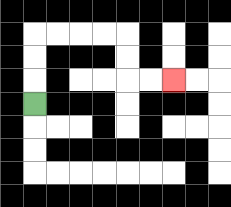{'start': '[1, 4]', 'end': '[7, 3]', 'path_directions': 'U,U,U,R,R,R,R,D,D,R,R', 'path_coordinates': '[[1, 4], [1, 3], [1, 2], [1, 1], [2, 1], [3, 1], [4, 1], [5, 1], [5, 2], [5, 3], [6, 3], [7, 3]]'}